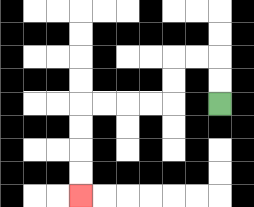{'start': '[9, 4]', 'end': '[3, 8]', 'path_directions': 'U,U,L,L,D,D,L,L,L,L,D,D,D,D', 'path_coordinates': '[[9, 4], [9, 3], [9, 2], [8, 2], [7, 2], [7, 3], [7, 4], [6, 4], [5, 4], [4, 4], [3, 4], [3, 5], [3, 6], [3, 7], [3, 8]]'}